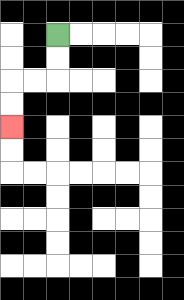{'start': '[2, 1]', 'end': '[0, 5]', 'path_directions': 'D,D,L,L,D,D', 'path_coordinates': '[[2, 1], [2, 2], [2, 3], [1, 3], [0, 3], [0, 4], [0, 5]]'}